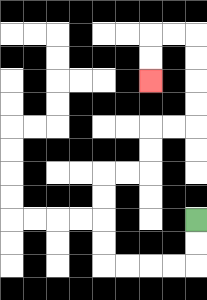{'start': '[8, 9]', 'end': '[6, 3]', 'path_directions': 'D,D,L,L,L,L,U,U,U,U,R,R,U,U,R,R,U,U,U,U,L,L,D,D', 'path_coordinates': '[[8, 9], [8, 10], [8, 11], [7, 11], [6, 11], [5, 11], [4, 11], [4, 10], [4, 9], [4, 8], [4, 7], [5, 7], [6, 7], [6, 6], [6, 5], [7, 5], [8, 5], [8, 4], [8, 3], [8, 2], [8, 1], [7, 1], [6, 1], [6, 2], [6, 3]]'}